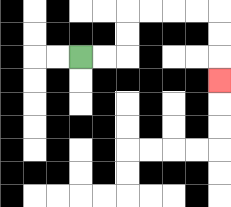{'start': '[3, 2]', 'end': '[9, 3]', 'path_directions': 'R,R,U,U,R,R,R,R,D,D,D', 'path_coordinates': '[[3, 2], [4, 2], [5, 2], [5, 1], [5, 0], [6, 0], [7, 0], [8, 0], [9, 0], [9, 1], [9, 2], [9, 3]]'}